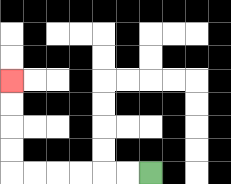{'start': '[6, 7]', 'end': '[0, 3]', 'path_directions': 'L,L,L,L,L,L,U,U,U,U', 'path_coordinates': '[[6, 7], [5, 7], [4, 7], [3, 7], [2, 7], [1, 7], [0, 7], [0, 6], [0, 5], [0, 4], [0, 3]]'}